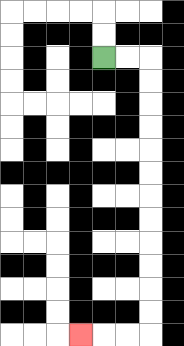{'start': '[4, 2]', 'end': '[3, 14]', 'path_directions': 'R,R,D,D,D,D,D,D,D,D,D,D,D,D,L,L,L', 'path_coordinates': '[[4, 2], [5, 2], [6, 2], [6, 3], [6, 4], [6, 5], [6, 6], [6, 7], [6, 8], [6, 9], [6, 10], [6, 11], [6, 12], [6, 13], [6, 14], [5, 14], [4, 14], [3, 14]]'}